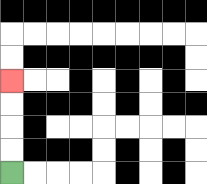{'start': '[0, 7]', 'end': '[0, 3]', 'path_directions': 'U,U,U,U', 'path_coordinates': '[[0, 7], [0, 6], [0, 5], [0, 4], [0, 3]]'}